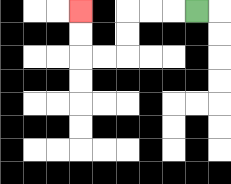{'start': '[8, 0]', 'end': '[3, 0]', 'path_directions': 'L,L,L,D,D,L,L,U,U', 'path_coordinates': '[[8, 0], [7, 0], [6, 0], [5, 0], [5, 1], [5, 2], [4, 2], [3, 2], [3, 1], [3, 0]]'}